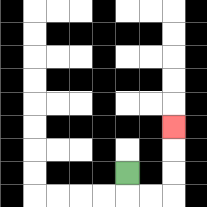{'start': '[5, 7]', 'end': '[7, 5]', 'path_directions': 'D,R,R,U,U,U', 'path_coordinates': '[[5, 7], [5, 8], [6, 8], [7, 8], [7, 7], [7, 6], [7, 5]]'}